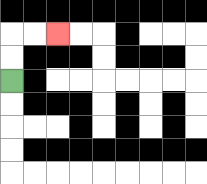{'start': '[0, 3]', 'end': '[2, 1]', 'path_directions': 'U,U,R,R', 'path_coordinates': '[[0, 3], [0, 2], [0, 1], [1, 1], [2, 1]]'}